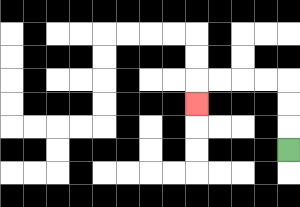{'start': '[12, 6]', 'end': '[8, 4]', 'path_directions': 'U,U,U,L,L,L,L,D', 'path_coordinates': '[[12, 6], [12, 5], [12, 4], [12, 3], [11, 3], [10, 3], [9, 3], [8, 3], [8, 4]]'}